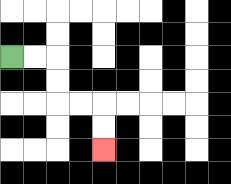{'start': '[0, 2]', 'end': '[4, 6]', 'path_directions': 'R,R,D,D,R,R,D,D', 'path_coordinates': '[[0, 2], [1, 2], [2, 2], [2, 3], [2, 4], [3, 4], [4, 4], [4, 5], [4, 6]]'}